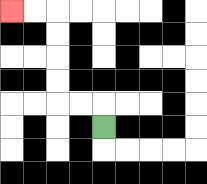{'start': '[4, 5]', 'end': '[0, 0]', 'path_directions': 'U,L,L,U,U,U,U,L,L', 'path_coordinates': '[[4, 5], [4, 4], [3, 4], [2, 4], [2, 3], [2, 2], [2, 1], [2, 0], [1, 0], [0, 0]]'}